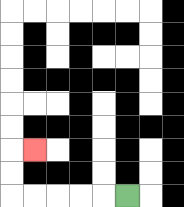{'start': '[5, 8]', 'end': '[1, 6]', 'path_directions': 'L,L,L,L,L,U,U,R', 'path_coordinates': '[[5, 8], [4, 8], [3, 8], [2, 8], [1, 8], [0, 8], [0, 7], [0, 6], [1, 6]]'}